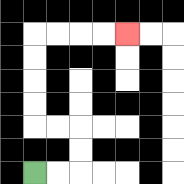{'start': '[1, 7]', 'end': '[5, 1]', 'path_directions': 'R,R,U,U,L,L,U,U,U,U,R,R,R,R', 'path_coordinates': '[[1, 7], [2, 7], [3, 7], [3, 6], [3, 5], [2, 5], [1, 5], [1, 4], [1, 3], [1, 2], [1, 1], [2, 1], [3, 1], [4, 1], [5, 1]]'}